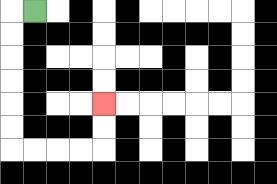{'start': '[1, 0]', 'end': '[4, 4]', 'path_directions': 'L,D,D,D,D,D,D,R,R,R,R,U,U', 'path_coordinates': '[[1, 0], [0, 0], [0, 1], [0, 2], [0, 3], [0, 4], [0, 5], [0, 6], [1, 6], [2, 6], [3, 6], [4, 6], [4, 5], [4, 4]]'}